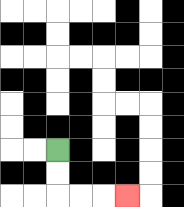{'start': '[2, 6]', 'end': '[5, 8]', 'path_directions': 'D,D,R,R,R', 'path_coordinates': '[[2, 6], [2, 7], [2, 8], [3, 8], [4, 8], [5, 8]]'}